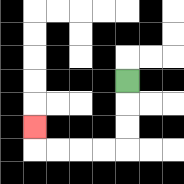{'start': '[5, 3]', 'end': '[1, 5]', 'path_directions': 'D,D,D,L,L,L,L,U', 'path_coordinates': '[[5, 3], [5, 4], [5, 5], [5, 6], [4, 6], [3, 6], [2, 6], [1, 6], [1, 5]]'}